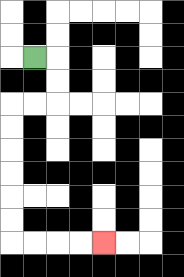{'start': '[1, 2]', 'end': '[4, 10]', 'path_directions': 'R,D,D,L,L,D,D,D,D,D,D,R,R,R,R', 'path_coordinates': '[[1, 2], [2, 2], [2, 3], [2, 4], [1, 4], [0, 4], [0, 5], [0, 6], [0, 7], [0, 8], [0, 9], [0, 10], [1, 10], [2, 10], [3, 10], [4, 10]]'}